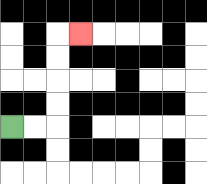{'start': '[0, 5]', 'end': '[3, 1]', 'path_directions': 'R,R,U,U,U,U,R', 'path_coordinates': '[[0, 5], [1, 5], [2, 5], [2, 4], [2, 3], [2, 2], [2, 1], [3, 1]]'}